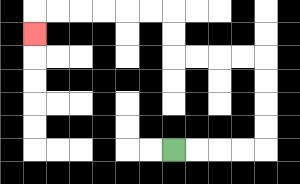{'start': '[7, 6]', 'end': '[1, 1]', 'path_directions': 'R,R,R,R,U,U,U,U,L,L,L,L,U,U,L,L,L,L,L,L,D', 'path_coordinates': '[[7, 6], [8, 6], [9, 6], [10, 6], [11, 6], [11, 5], [11, 4], [11, 3], [11, 2], [10, 2], [9, 2], [8, 2], [7, 2], [7, 1], [7, 0], [6, 0], [5, 0], [4, 0], [3, 0], [2, 0], [1, 0], [1, 1]]'}